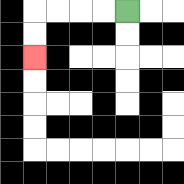{'start': '[5, 0]', 'end': '[1, 2]', 'path_directions': 'L,L,L,L,D,D', 'path_coordinates': '[[5, 0], [4, 0], [3, 0], [2, 0], [1, 0], [1, 1], [1, 2]]'}